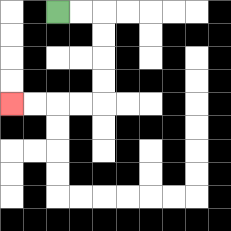{'start': '[2, 0]', 'end': '[0, 4]', 'path_directions': 'R,R,D,D,D,D,L,L,L,L', 'path_coordinates': '[[2, 0], [3, 0], [4, 0], [4, 1], [4, 2], [4, 3], [4, 4], [3, 4], [2, 4], [1, 4], [0, 4]]'}